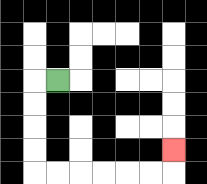{'start': '[2, 3]', 'end': '[7, 6]', 'path_directions': 'L,D,D,D,D,R,R,R,R,R,R,U', 'path_coordinates': '[[2, 3], [1, 3], [1, 4], [1, 5], [1, 6], [1, 7], [2, 7], [3, 7], [4, 7], [5, 7], [6, 7], [7, 7], [7, 6]]'}